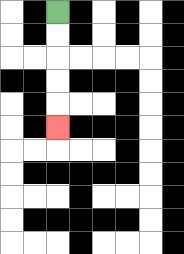{'start': '[2, 0]', 'end': '[2, 5]', 'path_directions': 'D,D,D,D,D', 'path_coordinates': '[[2, 0], [2, 1], [2, 2], [2, 3], [2, 4], [2, 5]]'}